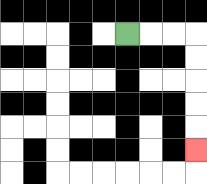{'start': '[5, 1]', 'end': '[8, 6]', 'path_directions': 'R,R,R,D,D,D,D,D', 'path_coordinates': '[[5, 1], [6, 1], [7, 1], [8, 1], [8, 2], [8, 3], [8, 4], [8, 5], [8, 6]]'}